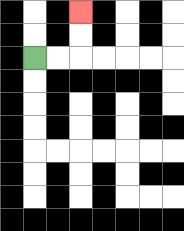{'start': '[1, 2]', 'end': '[3, 0]', 'path_directions': 'R,R,U,U', 'path_coordinates': '[[1, 2], [2, 2], [3, 2], [3, 1], [3, 0]]'}